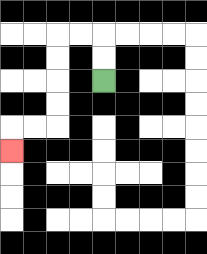{'start': '[4, 3]', 'end': '[0, 6]', 'path_directions': 'U,U,L,L,D,D,D,D,L,L,D', 'path_coordinates': '[[4, 3], [4, 2], [4, 1], [3, 1], [2, 1], [2, 2], [2, 3], [2, 4], [2, 5], [1, 5], [0, 5], [0, 6]]'}